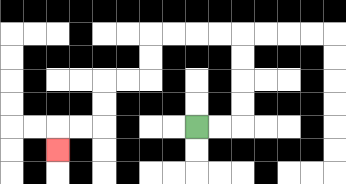{'start': '[8, 5]', 'end': '[2, 6]', 'path_directions': 'R,R,U,U,U,U,L,L,L,L,D,D,L,L,D,D,L,L,D', 'path_coordinates': '[[8, 5], [9, 5], [10, 5], [10, 4], [10, 3], [10, 2], [10, 1], [9, 1], [8, 1], [7, 1], [6, 1], [6, 2], [6, 3], [5, 3], [4, 3], [4, 4], [4, 5], [3, 5], [2, 5], [2, 6]]'}